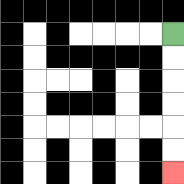{'start': '[7, 1]', 'end': '[7, 7]', 'path_directions': 'D,D,D,D,D,D', 'path_coordinates': '[[7, 1], [7, 2], [7, 3], [7, 4], [7, 5], [7, 6], [7, 7]]'}